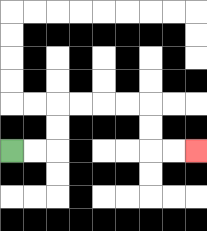{'start': '[0, 6]', 'end': '[8, 6]', 'path_directions': 'R,R,U,U,R,R,R,R,D,D,R,R', 'path_coordinates': '[[0, 6], [1, 6], [2, 6], [2, 5], [2, 4], [3, 4], [4, 4], [5, 4], [6, 4], [6, 5], [6, 6], [7, 6], [8, 6]]'}